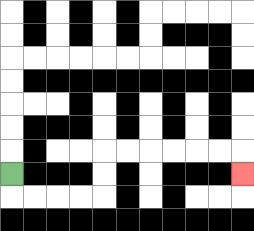{'start': '[0, 7]', 'end': '[10, 7]', 'path_directions': 'D,R,R,R,R,U,U,R,R,R,R,R,R,D', 'path_coordinates': '[[0, 7], [0, 8], [1, 8], [2, 8], [3, 8], [4, 8], [4, 7], [4, 6], [5, 6], [6, 6], [7, 6], [8, 6], [9, 6], [10, 6], [10, 7]]'}